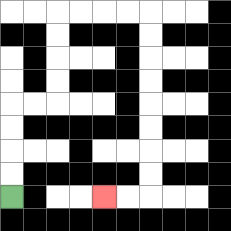{'start': '[0, 8]', 'end': '[4, 8]', 'path_directions': 'U,U,U,U,R,R,U,U,U,U,R,R,R,R,D,D,D,D,D,D,D,D,L,L', 'path_coordinates': '[[0, 8], [0, 7], [0, 6], [0, 5], [0, 4], [1, 4], [2, 4], [2, 3], [2, 2], [2, 1], [2, 0], [3, 0], [4, 0], [5, 0], [6, 0], [6, 1], [6, 2], [6, 3], [6, 4], [6, 5], [6, 6], [6, 7], [6, 8], [5, 8], [4, 8]]'}